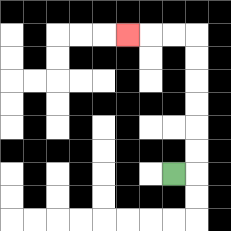{'start': '[7, 7]', 'end': '[5, 1]', 'path_directions': 'R,U,U,U,U,U,U,L,L,L', 'path_coordinates': '[[7, 7], [8, 7], [8, 6], [8, 5], [8, 4], [8, 3], [8, 2], [8, 1], [7, 1], [6, 1], [5, 1]]'}